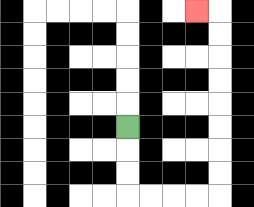{'start': '[5, 5]', 'end': '[8, 0]', 'path_directions': 'D,D,D,R,R,R,R,U,U,U,U,U,U,U,U,L', 'path_coordinates': '[[5, 5], [5, 6], [5, 7], [5, 8], [6, 8], [7, 8], [8, 8], [9, 8], [9, 7], [9, 6], [9, 5], [9, 4], [9, 3], [9, 2], [9, 1], [9, 0], [8, 0]]'}